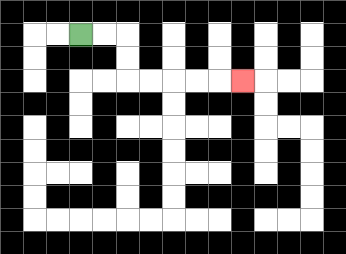{'start': '[3, 1]', 'end': '[10, 3]', 'path_directions': 'R,R,D,D,R,R,R,R,R', 'path_coordinates': '[[3, 1], [4, 1], [5, 1], [5, 2], [5, 3], [6, 3], [7, 3], [8, 3], [9, 3], [10, 3]]'}